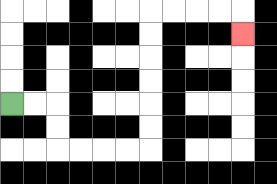{'start': '[0, 4]', 'end': '[10, 1]', 'path_directions': 'R,R,D,D,R,R,R,R,U,U,U,U,U,U,R,R,R,R,D', 'path_coordinates': '[[0, 4], [1, 4], [2, 4], [2, 5], [2, 6], [3, 6], [4, 6], [5, 6], [6, 6], [6, 5], [6, 4], [6, 3], [6, 2], [6, 1], [6, 0], [7, 0], [8, 0], [9, 0], [10, 0], [10, 1]]'}